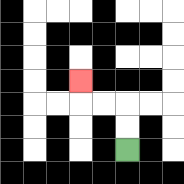{'start': '[5, 6]', 'end': '[3, 3]', 'path_directions': 'U,U,L,L,U', 'path_coordinates': '[[5, 6], [5, 5], [5, 4], [4, 4], [3, 4], [3, 3]]'}